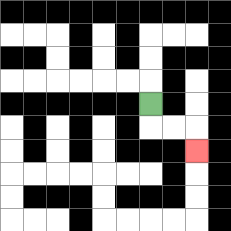{'start': '[6, 4]', 'end': '[8, 6]', 'path_directions': 'D,R,R,D', 'path_coordinates': '[[6, 4], [6, 5], [7, 5], [8, 5], [8, 6]]'}